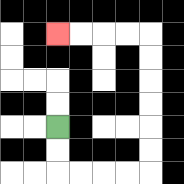{'start': '[2, 5]', 'end': '[2, 1]', 'path_directions': 'D,D,R,R,R,R,U,U,U,U,U,U,L,L,L,L', 'path_coordinates': '[[2, 5], [2, 6], [2, 7], [3, 7], [4, 7], [5, 7], [6, 7], [6, 6], [6, 5], [6, 4], [6, 3], [6, 2], [6, 1], [5, 1], [4, 1], [3, 1], [2, 1]]'}